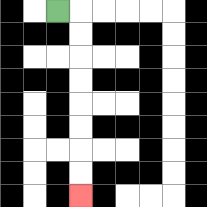{'start': '[2, 0]', 'end': '[3, 8]', 'path_directions': 'R,D,D,D,D,D,D,D,D', 'path_coordinates': '[[2, 0], [3, 0], [3, 1], [3, 2], [3, 3], [3, 4], [3, 5], [3, 6], [3, 7], [3, 8]]'}